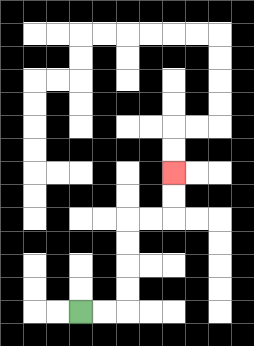{'start': '[3, 13]', 'end': '[7, 7]', 'path_directions': 'R,R,U,U,U,U,R,R,U,U', 'path_coordinates': '[[3, 13], [4, 13], [5, 13], [5, 12], [5, 11], [5, 10], [5, 9], [6, 9], [7, 9], [7, 8], [7, 7]]'}